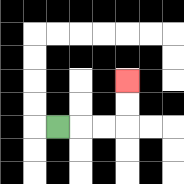{'start': '[2, 5]', 'end': '[5, 3]', 'path_directions': 'R,R,R,U,U', 'path_coordinates': '[[2, 5], [3, 5], [4, 5], [5, 5], [5, 4], [5, 3]]'}